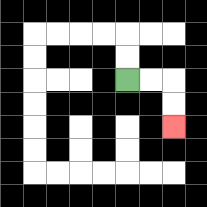{'start': '[5, 3]', 'end': '[7, 5]', 'path_directions': 'R,R,D,D', 'path_coordinates': '[[5, 3], [6, 3], [7, 3], [7, 4], [7, 5]]'}